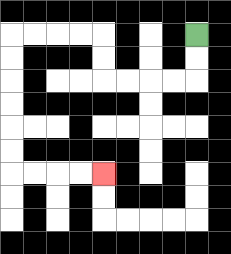{'start': '[8, 1]', 'end': '[4, 7]', 'path_directions': 'D,D,L,L,L,L,U,U,L,L,L,L,D,D,D,D,D,D,R,R,R,R', 'path_coordinates': '[[8, 1], [8, 2], [8, 3], [7, 3], [6, 3], [5, 3], [4, 3], [4, 2], [4, 1], [3, 1], [2, 1], [1, 1], [0, 1], [0, 2], [0, 3], [0, 4], [0, 5], [0, 6], [0, 7], [1, 7], [2, 7], [3, 7], [4, 7]]'}